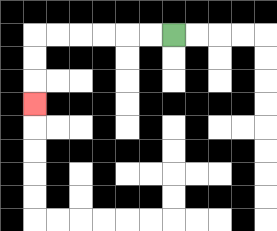{'start': '[7, 1]', 'end': '[1, 4]', 'path_directions': 'L,L,L,L,L,L,D,D,D', 'path_coordinates': '[[7, 1], [6, 1], [5, 1], [4, 1], [3, 1], [2, 1], [1, 1], [1, 2], [1, 3], [1, 4]]'}